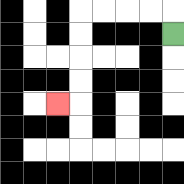{'start': '[7, 1]', 'end': '[2, 4]', 'path_directions': 'U,L,L,L,L,D,D,D,D,L', 'path_coordinates': '[[7, 1], [7, 0], [6, 0], [5, 0], [4, 0], [3, 0], [3, 1], [3, 2], [3, 3], [3, 4], [2, 4]]'}